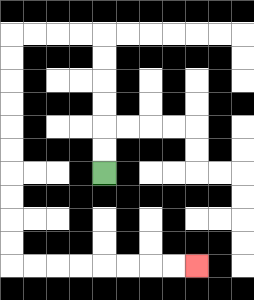{'start': '[4, 7]', 'end': '[8, 11]', 'path_directions': 'U,U,U,U,U,U,L,L,L,L,D,D,D,D,D,D,D,D,D,D,R,R,R,R,R,R,R,R', 'path_coordinates': '[[4, 7], [4, 6], [4, 5], [4, 4], [4, 3], [4, 2], [4, 1], [3, 1], [2, 1], [1, 1], [0, 1], [0, 2], [0, 3], [0, 4], [0, 5], [0, 6], [0, 7], [0, 8], [0, 9], [0, 10], [0, 11], [1, 11], [2, 11], [3, 11], [4, 11], [5, 11], [6, 11], [7, 11], [8, 11]]'}